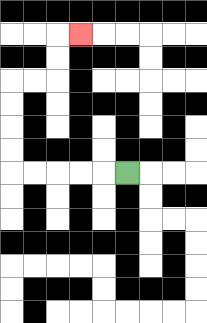{'start': '[5, 7]', 'end': '[3, 1]', 'path_directions': 'L,L,L,L,L,U,U,U,U,R,R,U,U,R', 'path_coordinates': '[[5, 7], [4, 7], [3, 7], [2, 7], [1, 7], [0, 7], [0, 6], [0, 5], [0, 4], [0, 3], [1, 3], [2, 3], [2, 2], [2, 1], [3, 1]]'}